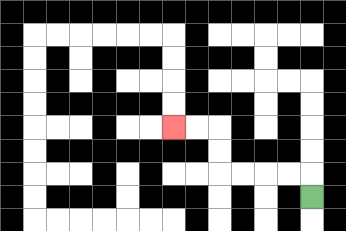{'start': '[13, 8]', 'end': '[7, 5]', 'path_directions': 'U,L,L,L,L,U,U,L,L', 'path_coordinates': '[[13, 8], [13, 7], [12, 7], [11, 7], [10, 7], [9, 7], [9, 6], [9, 5], [8, 5], [7, 5]]'}